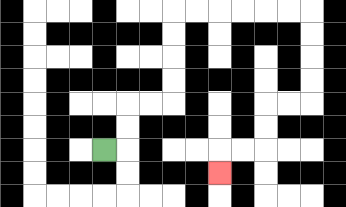{'start': '[4, 6]', 'end': '[9, 7]', 'path_directions': 'R,U,U,R,R,U,U,U,U,R,R,R,R,R,R,D,D,D,D,L,L,D,D,L,L,D', 'path_coordinates': '[[4, 6], [5, 6], [5, 5], [5, 4], [6, 4], [7, 4], [7, 3], [7, 2], [7, 1], [7, 0], [8, 0], [9, 0], [10, 0], [11, 0], [12, 0], [13, 0], [13, 1], [13, 2], [13, 3], [13, 4], [12, 4], [11, 4], [11, 5], [11, 6], [10, 6], [9, 6], [9, 7]]'}